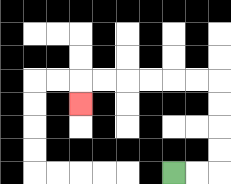{'start': '[7, 7]', 'end': '[3, 4]', 'path_directions': 'R,R,U,U,U,U,L,L,L,L,L,L,D', 'path_coordinates': '[[7, 7], [8, 7], [9, 7], [9, 6], [9, 5], [9, 4], [9, 3], [8, 3], [7, 3], [6, 3], [5, 3], [4, 3], [3, 3], [3, 4]]'}